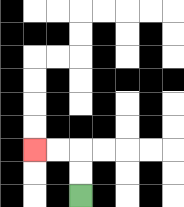{'start': '[3, 8]', 'end': '[1, 6]', 'path_directions': 'U,U,L,L', 'path_coordinates': '[[3, 8], [3, 7], [3, 6], [2, 6], [1, 6]]'}